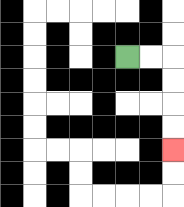{'start': '[5, 2]', 'end': '[7, 6]', 'path_directions': 'R,R,D,D,D,D', 'path_coordinates': '[[5, 2], [6, 2], [7, 2], [7, 3], [7, 4], [7, 5], [7, 6]]'}